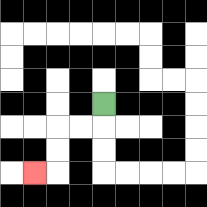{'start': '[4, 4]', 'end': '[1, 7]', 'path_directions': 'D,L,L,D,D,L', 'path_coordinates': '[[4, 4], [4, 5], [3, 5], [2, 5], [2, 6], [2, 7], [1, 7]]'}